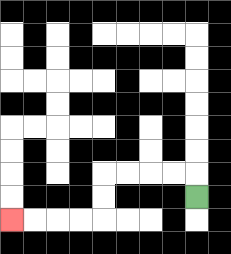{'start': '[8, 8]', 'end': '[0, 9]', 'path_directions': 'U,L,L,L,L,D,D,L,L,L,L', 'path_coordinates': '[[8, 8], [8, 7], [7, 7], [6, 7], [5, 7], [4, 7], [4, 8], [4, 9], [3, 9], [2, 9], [1, 9], [0, 9]]'}